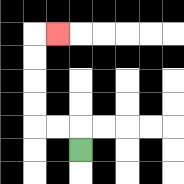{'start': '[3, 6]', 'end': '[2, 1]', 'path_directions': 'U,L,L,U,U,U,U,R', 'path_coordinates': '[[3, 6], [3, 5], [2, 5], [1, 5], [1, 4], [1, 3], [1, 2], [1, 1], [2, 1]]'}